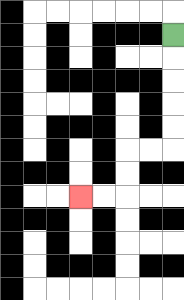{'start': '[7, 1]', 'end': '[3, 8]', 'path_directions': 'D,D,D,D,D,L,L,D,D,L,L', 'path_coordinates': '[[7, 1], [7, 2], [7, 3], [7, 4], [7, 5], [7, 6], [6, 6], [5, 6], [5, 7], [5, 8], [4, 8], [3, 8]]'}